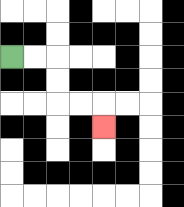{'start': '[0, 2]', 'end': '[4, 5]', 'path_directions': 'R,R,D,D,R,R,D', 'path_coordinates': '[[0, 2], [1, 2], [2, 2], [2, 3], [2, 4], [3, 4], [4, 4], [4, 5]]'}